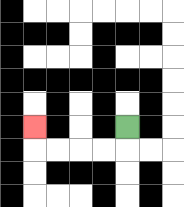{'start': '[5, 5]', 'end': '[1, 5]', 'path_directions': 'D,L,L,L,L,U', 'path_coordinates': '[[5, 5], [5, 6], [4, 6], [3, 6], [2, 6], [1, 6], [1, 5]]'}